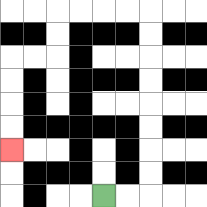{'start': '[4, 8]', 'end': '[0, 6]', 'path_directions': 'R,R,U,U,U,U,U,U,U,U,L,L,L,L,D,D,L,L,D,D,D,D', 'path_coordinates': '[[4, 8], [5, 8], [6, 8], [6, 7], [6, 6], [6, 5], [6, 4], [6, 3], [6, 2], [6, 1], [6, 0], [5, 0], [4, 0], [3, 0], [2, 0], [2, 1], [2, 2], [1, 2], [0, 2], [0, 3], [0, 4], [0, 5], [0, 6]]'}